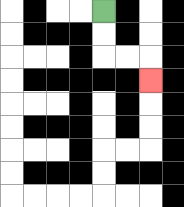{'start': '[4, 0]', 'end': '[6, 3]', 'path_directions': 'D,D,R,R,D', 'path_coordinates': '[[4, 0], [4, 1], [4, 2], [5, 2], [6, 2], [6, 3]]'}